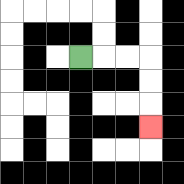{'start': '[3, 2]', 'end': '[6, 5]', 'path_directions': 'R,R,R,D,D,D', 'path_coordinates': '[[3, 2], [4, 2], [5, 2], [6, 2], [6, 3], [6, 4], [6, 5]]'}